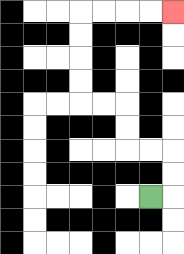{'start': '[6, 8]', 'end': '[7, 0]', 'path_directions': 'R,U,U,L,L,U,U,L,L,U,U,U,U,R,R,R,R', 'path_coordinates': '[[6, 8], [7, 8], [7, 7], [7, 6], [6, 6], [5, 6], [5, 5], [5, 4], [4, 4], [3, 4], [3, 3], [3, 2], [3, 1], [3, 0], [4, 0], [5, 0], [6, 0], [7, 0]]'}